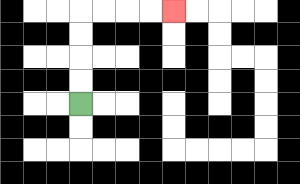{'start': '[3, 4]', 'end': '[7, 0]', 'path_directions': 'U,U,U,U,R,R,R,R', 'path_coordinates': '[[3, 4], [3, 3], [3, 2], [3, 1], [3, 0], [4, 0], [5, 0], [6, 0], [7, 0]]'}